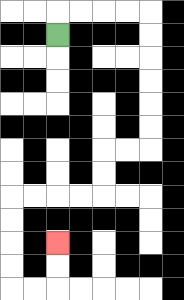{'start': '[2, 1]', 'end': '[2, 10]', 'path_directions': 'U,R,R,R,R,D,D,D,D,D,D,L,L,D,D,L,L,L,L,D,D,D,D,R,R,U,U', 'path_coordinates': '[[2, 1], [2, 0], [3, 0], [4, 0], [5, 0], [6, 0], [6, 1], [6, 2], [6, 3], [6, 4], [6, 5], [6, 6], [5, 6], [4, 6], [4, 7], [4, 8], [3, 8], [2, 8], [1, 8], [0, 8], [0, 9], [0, 10], [0, 11], [0, 12], [1, 12], [2, 12], [2, 11], [2, 10]]'}